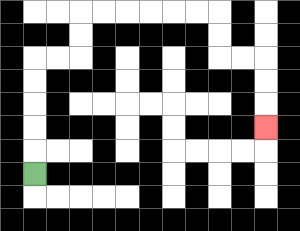{'start': '[1, 7]', 'end': '[11, 5]', 'path_directions': 'U,U,U,U,U,R,R,U,U,R,R,R,R,R,R,D,D,R,R,D,D,D', 'path_coordinates': '[[1, 7], [1, 6], [1, 5], [1, 4], [1, 3], [1, 2], [2, 2], [3, 2], [3, 1], [3, 0], [4, 0], [5, 0], [6, 0], [7, 0], [8, 0], [9, 0], [9, 1], [9, 2], [10, 2], [11, 2], [11, 3], [11, 4], [11, 5]]'}